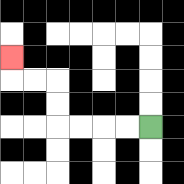{'start': '[6, 5]', 'end': '[0, 2]', 'path_directions': 'L,L,L,L,U,U,L,L,U', 'path_coordinates': '[[6, 5], [5, 5], [4, 5], [3, 5], [2, 5], [2, 4], [2, 3], [1, 3], [0, 3], [0, 2]]'}